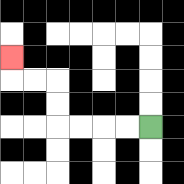{'start': '[6, 5]', 'end': '[0, 2]', 'path_directions': 'L,L,L,L,U,U,L,L,U', 'path_coordinates': '[[6, 5], [5, 5], [4, 5], [3, 5], [2, 5], [2, 4], [2, 3], [1, 3], [0, 3], [0, 2]]'}